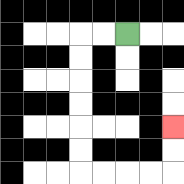{'start': '[5, 1]', 'end': '[7, 5]', 'path_directions': 'L,L,D,D,D,D,D,D,R,R,R,R,U,U', 'path_coordinates': '[[5, 1], [4, 1], [3, 1], [3, 2], [3, 3], [3, 4], [3, 5], [3, 6], [3, 7], [4, 7], [5, 7], [6, 7], [7, 7], [7, 6], [7, 5]]'}